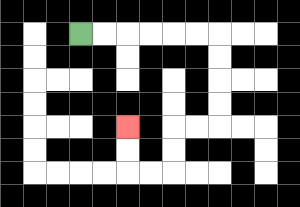{'start': '[3, 1]', 'end': '[5, 5]', 'path_directions': 'R,R,R,R,R,R,D,D,D,D,L,L,D,D,L,L,U,U', 'path_coordinates': '[[3, 1], [4, 1], [5, 1], [6, 1], [7, 1], [8, 1], [9, 1], [9, 2], [9, 3], [9, 4], [9, 5], [8, 5], [7, 5], [7, 6], [7, 7], [6, 7], [5, 7], [5, 6], [5, 5]]'}